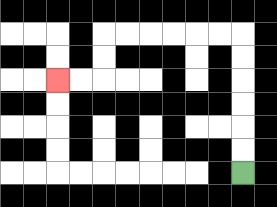{'start': '[10, 7]', 'end': '[2, 3]', 'path_directions': 'U,U,U,U,U,U,L,L,L,L,L,L,D,D,L,L', 'path_coordinates': '[[10, 7], [10, 6], [10, 5], [10, 4], [10, 3], [10, 2], [10, 1], [9, 1], [8, 1], [7, 1], [6, 1], [5, 1], [4, 1], [4, 2], [4, 3], [3, 3], [2, 3]]'}